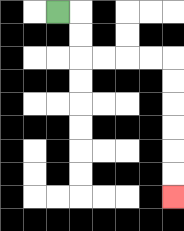{'start': '[2, 0]', 'end': '[7, 8]', 'path_directions': 'R,D,D,R,R,R,R,D,D,D,D,D,D', 'path_coordinates': '[[2, 0], [3, 0], [3, 1], [3, 2], [4, 2], [5, 2], [6, 2], [7, 2], [7, 3], [7, 4], [7, 5], [7, 6], [7, 7], [7, 8]]'}